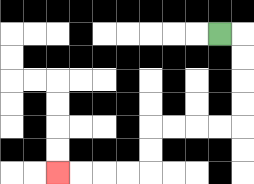{'start': '[9, 1]', 'end': '[2, 7]', 'path_directions': 'R,D,D,D,D,L,L,L,L,D,D,L,L,L,L', 'path_coordinates': '[[9, 1], [10, 1], [10, 2], [10, 3], [10, 4], [10, 5], [9, 5], [8, 5], [7, 5], [6, 5], [6, 6], [6, 7], [5, 7], [4, 7], [3, 7], [2, 7]]'}